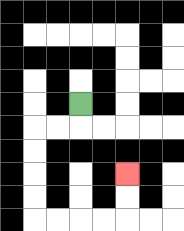{'start': '[3, 4]', 'end': '[5, 7]', 'path_directions': 'D,L,L,D,D,D,D,R,R,R,R,U,U', 'path_coordinates': '[[3, 4], [3, 5], [2, 5], [1, 5], [1, 6], [1, 7], [1, 8], [1, 9], [2, 9], [3, 9], [4, 9], [5, 9], [5, 8], [5, 7]]'}